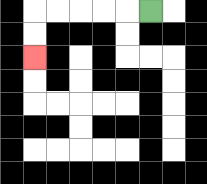{'start': '[6, 0]', 'end': '[1, 2]', 'path_directions': 'L,L,L,L,L,D,D', 'path_coordinates': '[[6, 0], [5, 0], [4, 0], [3, 0], [2, 0], [1, 0], [1, 1], [1, 2]]'}